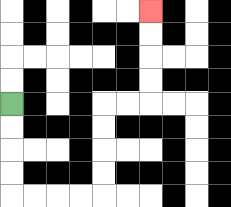{'start': '[0, 4]', 'end': '[6, 0]', 'path_directions': 'D,D,D,D,R,R,R,R,U,U,U,U,R,R,U,U,U,U', 'path_coordinates': '[[0, 4], [0, 5], [0, 6], [0, 7], [0, 8], [1, 8], [2, 8], [3, 8], [4, 8], [4, 7], [4, 6], [4, 5], [4, 4], [5, 4], [6, 4], [6, 3], [6, 2], [6, 1], [6, 0]]'}